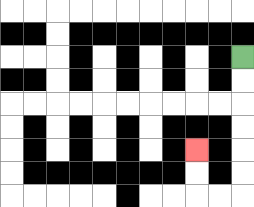{'start': '[10, 2]', 'end': '[8, 6]', 'path_directions': 'D,D,D,D,D,D,L,L,U,U', 'path_coordinates': '[[10, 2], [10, 3], [10, 4], [10, 5], [10, 6], [10, 7], [10, 8], [9, 8], [8, 8], [8, 7], [8, 6]]'}